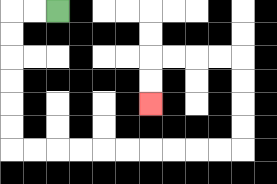{'start': '[2, 0]', 'end': '[6, 4]', 'path_directions': 'L,L,D,D,D,D,D,D,R,R,R,R,R,R,R,R,R,R,U,U,U,U,L,L,L,L,D,D', 'path_coordinates': '[[2, 0], [1, 0], [0, 0], [0, 1], [0, 2], [0, 3], [0, 4], [0, 5], [0, 6], [1, 6], [2, 6], [3, 6], [4, 6], [5, 6], [6, 6], [7, 6], [8, 6], [9, 6], [10, 6], [10, 5], [10, 4], [10, 3], [10, 2], [9, 2], [8, 2], [7, 2], [6, 2], [6, 3], [6, 4]]'}